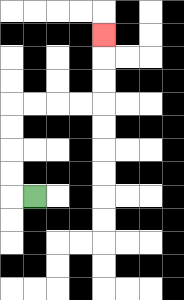{'start': '[1, 8]', 'end': '[4, 1]', 'path_directions': 'L,U,U,U,U,R,R,R,R,U,U,U', 'path_coordinates': '[[1, 8], [0, 8], [0, 7], [0, 6], [0, 5], [0, 4], [1, 4], [2, 4], [3, 4], [4, 4], [4, 3], [4, 2], [4, 1]]'}